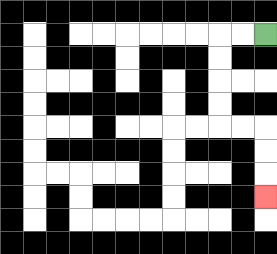{'start': '[11, 1]', 'end': '[11, 8]', 'path_directions': 'L,L,D,D,D,D,R,R,D,D,D', 'path_coordinates': '[[11, 1], [10, 1], [9, 1], [9, 2], [9, 3], [9, 4], [9, 5], [10, 5], [11, 5], [11, 6], [11, 7], [11, 8]]'}